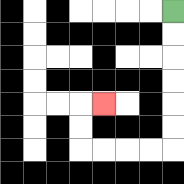{'start': '[7, 0]', 'end': '[4, 4]', 'path_directions': 'D,D,D,D,D,D,L,L,L,L,U,U,R', 'path_coordinates': '[[7, 0], [7, 1], [7, 2], [7, 3], [7, 4], [7, 5], [7, 6], [6, 6], [5, 6], [4, 6], [3, 6], [3, 5], [3, 4], [4, 4]]'}